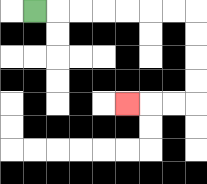{'start': '[1, 0]', 'end': '[5, 4]', 'path_directions': 'R,R,R,R,R,R,R,D,D,D,D,L,L,L', 'path_coordinates': '[[1, 0], [2, 0], [3, 0], [4, 0], [5, 0], [6, 0], [7, 0], [8, 0], [8, 1], [8, 2], [8, 3], [8, 4], [7, 4], [6, 4], [5, 4]]'}